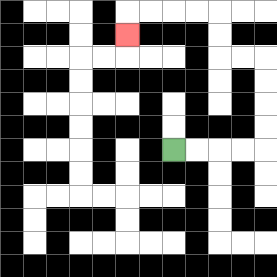{'start': '[7, 6]', 'end': '[5, 1]', 'path_directions': 'R,R,R,R,U,U,U,U,L,L,U,U,L,L,L,L,D', 'path_coordinates': '[[7, 6], [8, 6], [9, 6], [10, 6], [11, 6], [11, 5], [11, 4], [11, 3], [11, 2], [10, 2], [9, 2], [9, 1], [9, 0], [8, 0], [7, 0], [6, 0], [5, 0], [5, 1]]'}